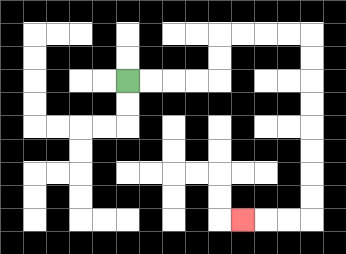{'start': '[5, 3]', 'end': '[10, 9]', 'path_directions': 'R,R,R,R,U,U,R,R,R,R,D,D,D,D,D,D,D,D,L,L,L', 'path_coordinates': '[[5, 3], [6, 3], [7, 3], [8, 3], [9, 3], [9, 2], [9, 1], [10, 1], [11, 1], [12, 1], [13, 1], [13, 2], [13, 3], [13, 4], [13, 5], [13, 6], [13, 7], [13, 8], [13, 9], [12, 9], [11, 9], [10, 9]]'}